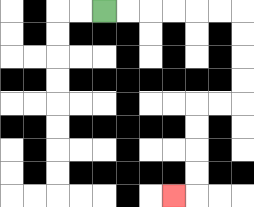{'start': '[4, 0]', 'end': '[7, 8]', 'path_directions': 'R,R,R,R,R,R,D,D,D,D,L,L,D,D,D,D,L', 'path_coordinates': '[[4, 0], [5, 0], [6, 0], [7, 0], [8, 0], [9, 0], [10, 0], [10, 1], [10, 2], [10, 3], [10, 4], [9, 4], [8, 4], [8, 5], [8, 6], [8, 7], [8, 8], [7, 8]]'}